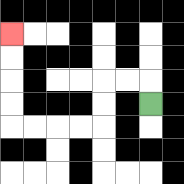{'start': '[6, 4]', 'end': '[0, 1]', 'path_directions': 'U,L,L,D,D,L,L,L,L,U,U,U,U', 'path_coordinates': '[[6, 4], [6, 3], [5, 3], [4, 3], [4, 4], [4, 5], [3, 5], [2, 5], [1, 5], [0, 5], [0, 4], [0, 3], [0, 2], [0, 1]]'}